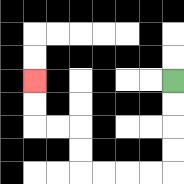{'start': '[7, 3]', 'end': '[1, 3]', 'path_directions': 'D,D,D,D,L,L,L,L,U,U,L,L,U,U', 'path_coordinates': '[[7, 3], [7, 4], [7, 5], [7, 6], [7, 7], [6, 7], [5, 7], [4, 7], [3, 7], [3, 6], [3, 5], [2, 5], [1, 5], [1, 4], [1, 3]]'}